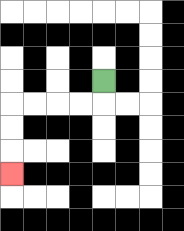{'start': '[4, 3]', 'end': '[0, 7]', 'path_directions': 'D,L,L,L,L,D,D,D', 'path_coordinates': '[[4, 3], [4, 4], [3, 4], [2, 4], [1, 4], [0, 4], [0, 5], [0, 6], [0, 7]]'}